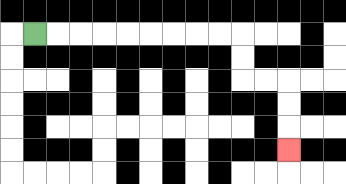{'start': '[1, 1]', 'end': '[12, 6]', 'path_directions': 'R,R,R,R,R,R,R,R,R,D,D,R,R,D,D,D', 'path_coordinates': '[[1, 1], [2, 1], [3, 1], [4, 1], [5, 1], [6, 1], [7, 1], [8, 1], [9, 1], [10, 1], [10, 2], [10, 3], [11, 3], [12, 3], [12, 4], [12, 5], [12, 6]]'}